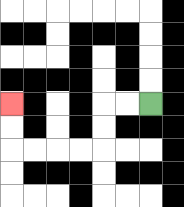{'start': '[6, 4]', 'end': '[0, 4]', 'path_directions': 'L,L,D,D,L,L,L,L,U,U', 'path_coordinates': '[[6, 4], [5, 4], [4, 4], [4, 5], [4, 6], [3, 6], [2, 6], [1, 6], [0, 6], [0, 5], [0, 4]]'}